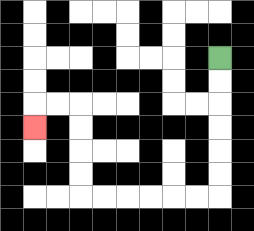{'start': '[9, 2]', 'end': '[1, 5]', 'path_directions': 'D,D,D,D,D,D,L,L,L,L,L,L,U,U,U,U,L,L,D', 'path_coordinates': '[[9, 2], [9, 3], [9, 4], [9, 5], [9, 6], [9, 7], [9, 8], [8, 8], [7, 8], [6, 8], [5, 8], [4, 8], [3, 8], [3, 7], [3, 6], [3, 5], [3, 4], [2, 4], [1, 4], [1, 5]]'}